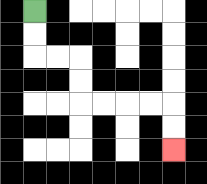{'start': '[1, 0]', 'end': '[7, 6]', 'path_directions': 'D,D,R,R,D,D,R,R,R,R,D,D', 'path_coordinates': '[[1, 0], [1, 1], [1, 2], [2, 2], [3, 2], [3, 3], [3, 4], [4, 4], [5, 4], [6, 4], [7, 4], [7, 5], [7, 6]]'}